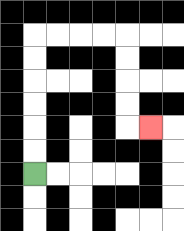{'start': '[1, 7]', 'end': '[6, 5]', 'path_directions': 'U,U,U,U,U,U,R,R,R,R,D,D,D,D,R', 'path_coordinates': '[[1, 7], [1, 6], [1, 5], [1, 4], [1, 3], [1, 2], [1, 1], [2, 1], [3, 1], [4, 1], [5, 1], [5, 2], [5, 3], [5, 4], [5, 5], [6, 5]]'}